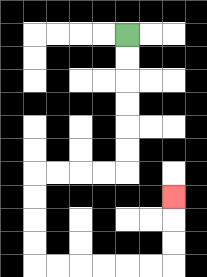{'start': '[5, 1]', 'end': '[7, 8]', 'path_directions': 'D,D,D,D,D,D,L,L,L,L,D,D,D,D,R,R,R,R,R,R,U,U,U', 'path_coordinates': '[[5, 1], [5, 2], [5, 3], [5, 4], [5, 5], [5, 6], [5, 7], [4, 7], [3, 7], [2, 7], [1, 7], [1, 8], [1, 9], [1, 10], [1, 11], [2, 11], [3, 11], [4, 11], [5, 11], [6, 11], [7, 11], [7, 10], [7, 9], [7, 8]]'}